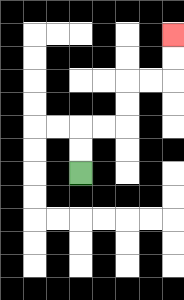{'start': '[3, 7]', 'end': '[7, 1]', 'path_directions': 'U,U,R,R,U,U,R,R,U,U', 'path_coordinates': '[[3, 7], [3, 6], [3, 5], [4, 5], [5, 5], [5, 4], [5, 3], [6, 3], [7, 3], [7, 2], [7, 1]]'}